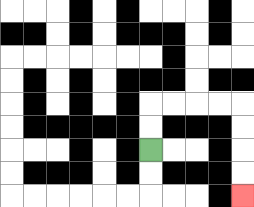{'start': '[6, 6]', 'end': '[10, 8]', 'path_directions': 'U,U,R,R,R,R,D,D,D,D', 'path_coordinates': '[[6, 6], [6, 5], [6, 4], [7, 4], [8, 4], [9, 4], [10, 4], [10, 5], [10, 6], [10, 7], [10, 8]]'}